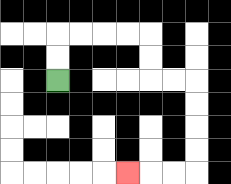{'start': '[2, 3]', 'end': '[5, 7]', 'path_directions': 'U,U,R,R,R,R,D,D,R,R,D,D,D,D,L,L,L', 'path_coordinates': '[[2, 3], [2, 2], [2, 1], [3, 1], [4, 1], [5, 1], [6, 1], [6, 2], [6, 3], [7, 3], [8, 3], [8, 4], [8, 5], [8, 6], [8, 7], [7, 7], [6, 7], [5, 7]]'}